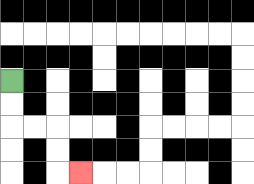{'start': '[0, 3]', 'end': '[3, 7]', 'path_directions': 'D,D,R,R,D,D,R', 'path_coordinates': '[[0, 3], [0, 4], [0, 5], [1, 5], [2, 5], [2, 6], [2, 7], [3, 7]]'}